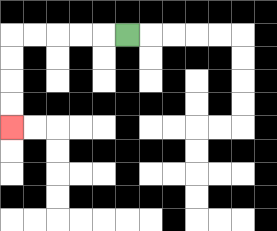{'start': '[5, 1]', 'end': '[0, 5]', 'path_directions': 'L,L,L,L,L,D,D,D,D', 'path_coordinates': '[[5, 1], [4, 1], [3, 1], [2, 1], [1, 1], [0, 1], [0, 2], [0, 3], [0, 4], [0, 5]]'}